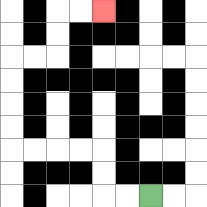{'start': '[6, 8]', 'end': '[4, 0]', 'path_directions': 'L,L,U,U,L,L,L,L,U,U,U,U,R,R,U,U,R,R', 'path_coordinates': '[[6, 8], [5, 8], [4, 8], [4, 7], [4, 6], [3, 6], [2, 6], [1, 6], [0, 6], [0, 5], [0, 4], [0, 3], [0, 2], [1, 2], [2, 2], [2, 1], [2, 0], [3, 0], [4, 0]]'}